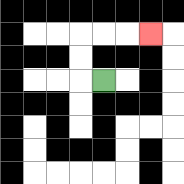{'start': '[4, 3]', 'end': '[6, 1]', 'path_directions': 'L,U,U,R,R,R', 'path_coordinates': '[[4, 3], [3, 3], [3, 2], [3, 1], [4, 1], [5, 1], [6, 1]]'}